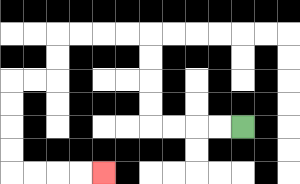{'start': '[10, 5]', 'end': '[4, 7]', 'path_directions': 'L,L,L,L,U,U,U,U,L,L,L,L,D,D,L,L,D,D,D,D,R,R,R,R', 'path_coordinates': '[[10, 5], [9, 5], [8, 5], [7, 5], [6, 5], [6, 4], [6, 3], [6, 2], [6, 1], [5, 1], [4, 1], [3, 1], [2, 1], [2, 2], [2, 3], [1, 3], [0, 3], [0, 4], [0, 5], [0, 6], [0, 7], [1, 7], [2, 7], [3, 7], [4, 7]]'}